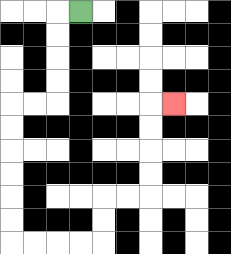{'start': '[3, 0]', 'end': '[7, 4]', 'path_directions': 'L,D,D,D,D,L,L,D,D,D,D,D,D,R,R,R,R,U,U,R,R,U,U,U,U,R', 'path_coordinates': '[[3, 0], [2, 0], [2, 1], [2, 2], [2, 3], [2, 4], [1, 4], [0, 4], [0, 5], [0, 6], [0, 7], [0, 8], [0, 9], [0, 10], [1, 10], [2, 10], [3, 10], [4, 10], [4, 9], [4, 8], [5, 8], [6, 8], [6, 7], [6, 6], [6, 5], [6, 4], [7, 4]]'}